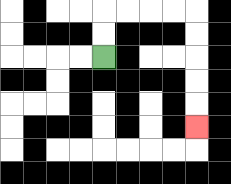{'start': '[4, 2]', 'end': '[8, 5]', 'path_directions': 'U,U,R,R,R,R,D,D,D,D,D', 'path_coordinates': '[[4, 2], [4, 1], [4, 0], [5, 0], [6, 0], [7, 0], [8, 0], [8, 1], [8, 2], [8, 3], [8, 4], [8, 5]]'}